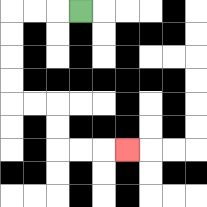{'start': '[3, 0]', 'end': '[5, 6]', 'path_directions': 'L,L,L,D,D,D,D,R,R,D,D,R,R,R', 'path_coordinates': '[[3, 0], [2, 0], [1, 0], [0, 0], [0, 1], [0, 2], [0, 3], [0, 4], [1, 4], [2, 4], [2, 5], [2, 6], [3, 6], [4, 6], [5, 6]]'}